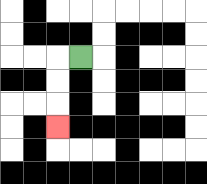{'start': '[3, 2]', 'end': '[2, 5]', 'path_directions': 'L,D,D,D', 'path_coordinates': '[[3, 2], [2, 2], [2, 3], [2, 4], [2, 5]]'}